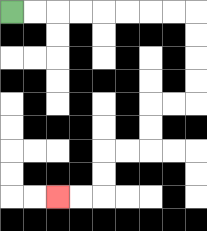{'start': '[0, 0]', 'end': '[2, 8]', 'path_directions': 'R,R,R,R,R,R,R,R,D,D,D,D,L,L,D,D,L,L,D,D,L,L', 'path_coordinates': '[[0, 0], [1, 0], [2, 0], [3, 0], [4, 0], [5, 0], [6, 0], [7, 0], [8, 0], [8, 1], [8, 2], [8, 3], [8, 4], [7, 4], [6, 4], [6, 5], [6, 6], [5, 6], [4, 6], [4, 7], [4, 8], [3, 8], [2, 8]]'}